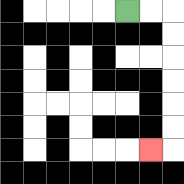{'start': '[5, 0]', 'end': '[6, 6]', 'path_directions': 'R,R,D,D,D,D,D,D,L', 'path_coordinates': '[[5, 0], [6, 0], [7, 0], [7, 1], [7, 2], [7, 3], [7, 4], [7, 5], [7, 6], [6, 6]]'}